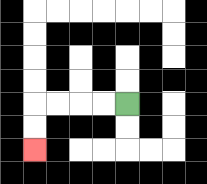{'start': '[5, 4]', 'end': '[1, 6]', 'path_directions': 'L,L,L,L,D,D', 'path_coordinates': '[[5, 4], [4, 4], [3, 4], [2, 4], [1, 4], [1, 5], [1, 6]]'}